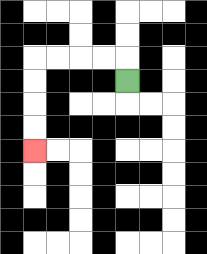{'start': '[5, 3]', 'end': '[1, 6]', 'path_directions': 'U,L,L,L,L,D,D,D,D', 'path_coordinates': '[[5, 3], [5, 2], [4, 2], [3, 2], [2, 2], [1, 2], [1, 3], [1, 4], [1, 5], [1, 6]]'}